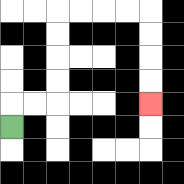{'start': '[0, 5]', 'end': '[6, 4]', 'path_directions': 'U,R,R,U,U,U,U,R,R,R,R,D,D,D,D', 'path_coordinates': '[[0, 5], [0, 4], [1, 4], [2, 4], [2, 3], [2, 2], [2, 1], [2, 0], [3, 0], [4, 0], [5, 0], [6, 0], [6, 1], [6, 2], [6, 3], [6, 4]]'}